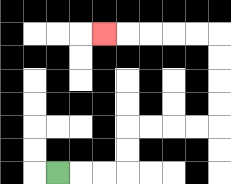{'start': '[2, 7]', 'end': '[4, 1]', 'path_directions': 'R,R,R,U,U,R,R,R,R,U,U,U,U,L,L,L,L,L', 'path_coordinates': '[[2, 7], [3, 7], [4, 7], [5, 7], [5, 6], [5, 5], [6, 5], [7, 5], [8, 5], [9, 5], [9, 4], [9, 3], [9, 2], [9, 1], [8, 1], [7, 1], [6, 1], [5, 1], [4, 1]]'}